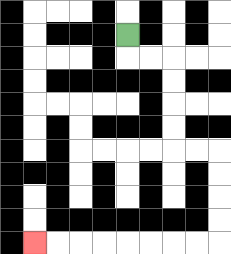{'start': '[5, 1]', 'end': '[1, 10]', 'path_directions': 'D,R,R,D,D,D,D,R,R,D,D,D,D,L,L,L,L,L,L,L,L', 'path_coordinates': '[[5, 1], [5, 2], [6, 2], [7, 2], [7, 3], [7, 4], [7, 5], [7, 6], [8, 6], [9, 6], [9, 7], [9, 8], [9, 9], [9, 10], [8, 10], [7, 10], [6, 10], [5, 10], [4, 10], [3, 10], [2, 10], [1, 10]]'}